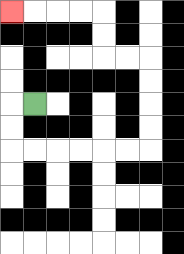{'start': '[1, 4]', 'end': '[0, 0]', 'path_directions': 'L,D,D,R,R,R,R,R,R,U,U,U,U,L,L,U,U,L,L,L,L', 'path_coordinates': '[[1, 4], [0, 4], [0, 5], [0, 6], [1, 6], [2, 6], [3, 6], [4, 6], [5, 6], [6, 6], [6, 5], [6, 4], [6, 3], [6, 2], [5, 2], [4, 2], [4, 1], [4, 0], [3, 0], [2, 0], [1, 0], [0, 0]]'}